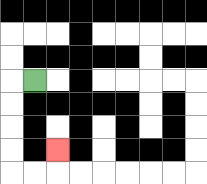{'start': '[1, 3]', 'end': '[2, 6]', 'path_directions': 'L,D,D,D,D,R,R,U', 'path_coordinates': '[[1, 3], [0, 3], [0, 4], [0, 5], [0, 6], [0, 7], [1, 7], [2, 7], [2, 6]]'}